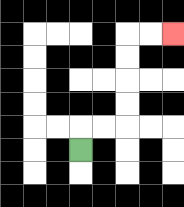{'start': '[3, 6]', 'end': '[7, 1]', 'path_directions': 'U,R,R,U,U,U,U,R,R', 'path_coordinates': '[[3, 6], [3, 5], [4, 5], [5, 5], [5, 4], [5, 3], [5, 2], [5, 1], [6, 1], [7, 1]]'}